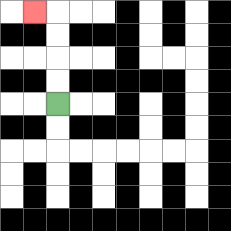{'start': '[2, 4]', 'end': '[1, 0]', 'path_directions': 'U,U,U,U,L', 'path_coordinates': '[[2, 4], [2, 3], [2, 2], [2, 1], [2, 0], [1, 0]]'}